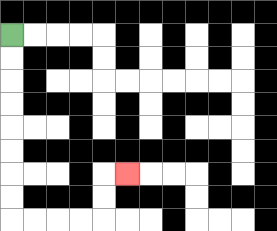{'start': '[0, 1]', 'end': '[5, 7]', 'path_directions': 'D,D,D,D,D,D,D,D,R,R,R,R,U,U,R', 'path_coordinates': '[[0, 1], [0, 2], [0, 3], [0, 4], [0, 5], [0, 6], [0, 7], [0, 8], [0, 9], [1, 9], [2, 9], [3, 9], [4, 9], [4, 8], [4, 7], [5, 7]]'}